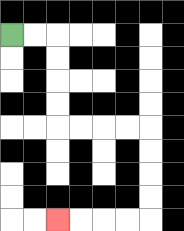{'start': '[0, 1]', 'end': '[2, 9]', 'path_directions': 'R,R,D,D,D,D,R,R,R,R,D,D,D,D,L,L,L,L', 'path_coordinates': '[[0, 1], [1, 1], [2, 1], [2, 2], [2, 3], [2, 4], [2, 5], [3, 5], [4, 5], [5, 5], [6, 5], [6, 6], [6, 7], [6, 8], [6, 9], [5, 9], [4, 9], [3, 9], [2, 9]]'}